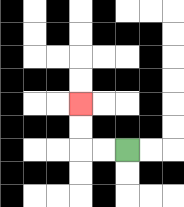{'start': '[5, 6]', 'end': '[3, 4]', 'path_directions': 'L,L,U,U', 'path_coordinates': '[[5, 6], [4, 6], [3, 6], [3, 5], [3, 4]]'}